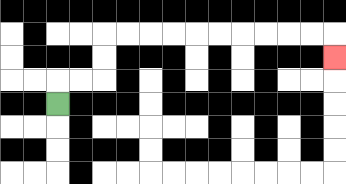{'start': '[2, 4]', 'end': '[14, 2]', 'path_directions': 'U,R,R,U,U,R,R,R,R,R,R,R,R,R,R,D', 'path_coordinates': '[[2, 4], [2, 3], [3, 3], [4, 3], [4, 2], [4, 1], [5, 1], [6, 1], [7, 1], [8, 1], [9, 1], [10, 1], [11, 1], [12, 1], [13, 1], [14, 1], [14, 2]]'}